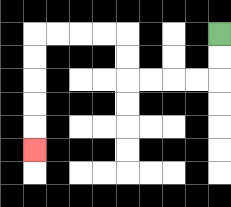{'start': '[9, 1]', 'end': '[1, 6]', 'path_directions': 'D,D,L,L,L,L,U,U,L,L,L,L,D,D,D,D,D', 'path_coordinates': '[[9, 1], [9, 2], [9, 3], [8, 3], [7, 3], [6, 3], [5, 3], [5, 2], [5, 1], [4, 1], [3, 1], [2, 1], [1, 1], [1, 2], [1, 3], [1, 4], [1, 5], [1, 6]]'}